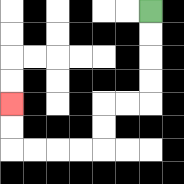{'start': '[6, 0]', 'end': '[0, 4]', 'path_directions': 'D,D,D,D,L,L,D,D,L,L,L,L,U,U', 'path_coordinates': '[[6, 0], [6, 1], [6, 2], [6, 3], [6, 4], [5, 4], [4, 4], [4, 5], [4, 6], [3, 6], [2, 6], [1, 6], [0, 6], [0, 5], [0, 4]]'}